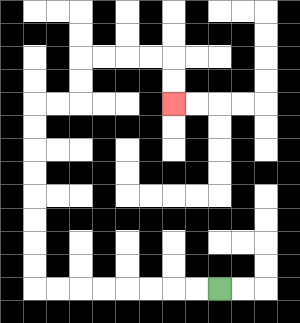{'start': '[9, 12]', 'end': '[7, 4]', 'path_directions': 'L,L,L,L,L,L,L,L,U,U,U,U,U,U,U,U,R,R,U,U,R,R,R,R,D,D', 'path_coordinates': '[[9, 12], [8, 12], [7, 12], [6, 12], [5, 12], [4, 12], [3, 12], [2, 12], [1, 12], [1, 11], [1, 10], [1, 9], [1, 8], [1, 7], [1, 6], [1, 5], [1, 4], [2, 4], [3, 4], [3, 3], [3, 2], [4, 2], [5, 2], [6, 2], [7, 2], [7, 3], [7, 4]]'}